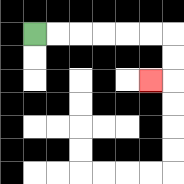{'start': '[1, 1]', 'end': '[6, 3]', 'path_directions': 'R,R,R,R,R,R,D,D,L', 'path_coordinates': '[[1, 1], [2, 1], [3, 1], [4, 1], [5, 1], [6, 1], [7, 1], [7, 2], [7, 3], [6, 3]]'}